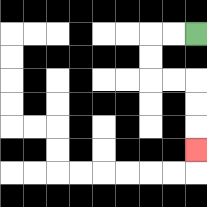{'start': '[8, 1]', 'end': '[8, 6]', 'path_directions': 'L,L,D,D,R,R,D,D,D', 'path_coordinates': '[[8, 1], [7, 1], [6, 1], [6, 2], [6, 3], [7, 3], [8, 3], [8, 4], [8, 5], [8, 6]]'}